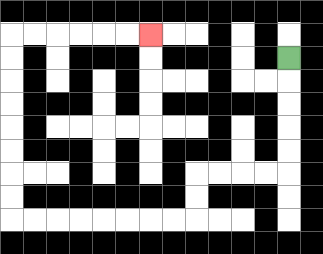{'start': '[12, 2]', 'end': '[6, 1]', 'path_directions': 'D,D,D,D,D,L,L,L,L,D,D,L,L,L,L,L,L,L,L,U,U,U,U,U,U,U,U,R,R,R,R,R,R', 'path_coordinates': '[[12, 2], [12, 3], [12, 4], [12, 5], [12, 6], [12, 7], [11, 7], [10, 7], [9, 7], [8, 7], [8, 8], [8, 9], [7, 9], [6, 9], [5, 9], [4, 9], [3, 9], [2, 9], [1, 9], [0, 9], [0, 8], [0, 7], [0, 6], [0, 5], [0, 4], [0, 3], [0, 2], [0, 1], [1, 1], [2, 1], [3, 1], [4, 1], [5, 1], [6, 1]]'}